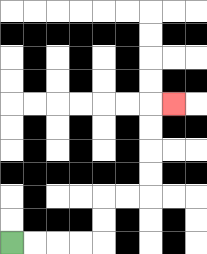{'start': '[0, 10]', 'end': '[7, 4]', 'path_directions': 'R,R,R,R,U,U,R,R,U,U,U,U,R', 'path_coordinates': '[[0, 10], [1, 10], [2, 10], [3, 10], [4, 10], [4, 9], [4, 8], [5, 8], [6, 8], [6, 7], [6, 6], [6, 5], [6, 4], [7, 4]]'}